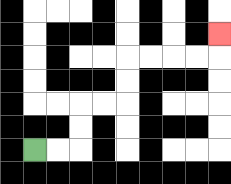{'start': '[1, 6]', 'end': '[9, 1]', 'path_directions': 'R,R,U,U,R,R,U,U,R,R,R,R,U', 'path_coordinates': '[[1, 6], [2, 6], [3, 6], [3, 5], [3, 4], [4, 4], [5, 4], [5, 3], [5, 2], [6, 2], [7, 2], [8, 2], [9, 2], [9, 1]]'}